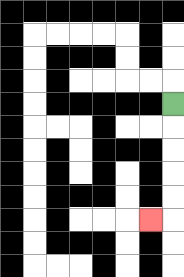{'start': '[7, 4]', 'end': '[6, 9]', 'path_directions': 'D,D,D,D,D,L', 'path_coordinates': '[[7, 4], [7, 5], [7, 6], [7, 7], [7, 8], [7, 9], [6, 9]]'}